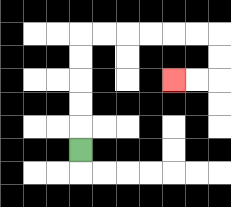{'start': '[3, 6]', 'end': '[7, 3]', 'path_directions': 'U,U,U,U,U,R,R,R,R,R,R,D,D,L,L', 'path_coordinates': '[[3, 6], [3, 5], [3, 4], [3, 3], [3, 2], [3, 1], [4, 1], [5, 1], [6, 1], [7, 1], [8, 1], [9, 1], [9, 2], [9, 3], [8, 3], [7, 3]]'}